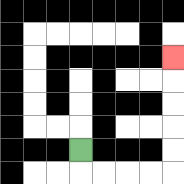{'start': '[3, 6]', 'end': '[7, 2]', 'path_directions': 'D,R,R,R,R,U,U,U,U,U', 'path_coordinates': '[[3, 6], [3, 7], [4, 7], [5, 7], [6, 7], [7, 7], [7, 6], [7, 5], [7, 4], [7, 3], [7, 2]]'}